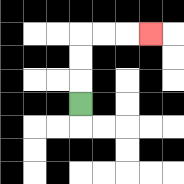{'start': '[3, 4]', 'end': '[6, 1]', 'path_directions': 'U,U,U,R,R,R', 'path_coordinates': '[[3, 4], [3, 3], [3, 2], [3, 1], [4, 1], [5, 1], [6, 1]]'}